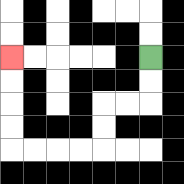{'start': '[6, 2]', 'end': '[0, 2]', 'path_directions': 'D,D,L,L,D,D,L,L,L,L,U,U,U,U', 'path_coordinates': '[[6, 2], [6, 3], [6, 4], [5, 4], [4, 4], [4, 5], [4, 6], [3, 6], [2, 6], [1, 6], [0, 6], [0, 5], [0, 4], [0, 3], [0, 2]]'}